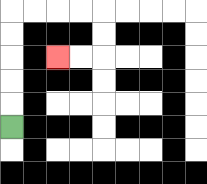{'start': '[0, 5]', 'end': '[2, 2]', 'path_directions': 'U,U,U,U,U,R,R,R,R,D,D,L,L', 'path_coordinates': '[[0, 5], [0, 4], [0, 3], [0, 2], [0, 1], [0, 0], [1, 0], [2, 0], [3, 0], [4, 0], [4, 1], [4, 2], [3, 2], [2, 2]]'}